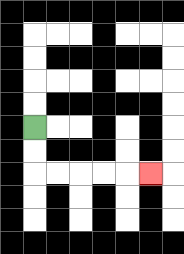{'start': '[1, 5]', 'end': '[6, 7]', 'path_directions': 'D,D,R,R,R,R,R', 'path_coordinates': '[[1, 5], [1, 6], [1, 7], [2, 7], [3, 7], [4, 7], [5, 7], [6, 7]]'}